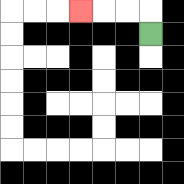{'start': '[6, 1]', 'end': '[3, 0]', 'path_directions': 'U,L,L,L', 'path_coordinates': '[[6, 1], [6, 0], [5, 0], [4, 0], [3, 0]]'}